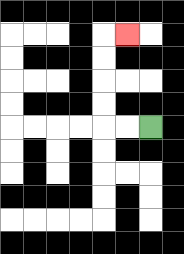{'start': '[6, 5]', 'end': '[5, 1]', 'path_directions': 'L,L,U,U,U,U,R', 'path_coordinates': '[[6, 5], [5, 5], [4, 5], [4, 4], [4, 3], [4, 2], [4, 1], [5, 1]]'}